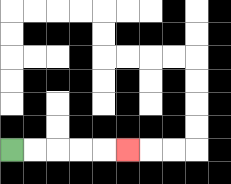{'start': '[0, 6]', 'end': '[5, 6]', 'path_directions': 'R,R,R,R,R', 'path_coordinates': '[[0, 6], [1, 6], [2, 6], [3, 6], [4, 6], [5, 6]]'}